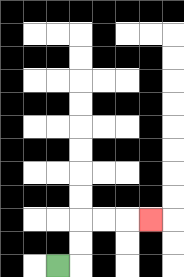{'start': '[2, 11]', 'end': '[6, 9]', 'path_directions': 'R,U,U,R,R,R', 'path_coordinates': '[[2, 11], [3, 11], [3, 10], [3, 9], [4, 9], [5, 9], [6, 9]]'}